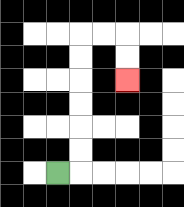{'start': '[2, 7]', 'end': '[5, 3]', 'path_directions': 'R,U,U,U,U,U,U,R,R,D,D', 'path_coordinates': '[[2, 7], [3, 7], [3, 6], [3, 5], [3, 4], [3, 3], [3, 2], [3, 1], [4, 1], [5, 1], [5, 2], [5, 3]]'}